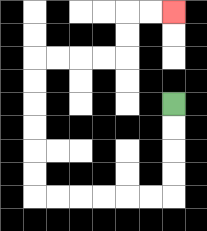{'start': '[7, 4]', 'end': '[7, 0]', 'path_directions': 'D,D,D,D,L,L,L,L,L,L,U,U,U,U,U,U,R,R,R,R,U,U,R,R', 'path_coordinates': '[[7, 4], [7, 5], [7, 6], [7, 7], [7, 8], [6, 8], [5, 8], [4, 8], [3, 8], [2, 8], [1, 8], [1, 7], [1, 6], [1, 5], [1, 4], [1, 3], [1, 2], [2, 2], [3, 2], [4, 2], [5, 2], [5, 1], [5, 0], [6, 0], [7, 0]]'}